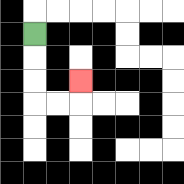{'start': '[1, 1]', 'end': '[3, 3]', 'path_directions': 'D,D,D,R,R,U', 'path_coordinates': '[[1, 1], [1, 2], [1, 3], [1, 4], [2, 4], [3, 4], [3, 3]]'}